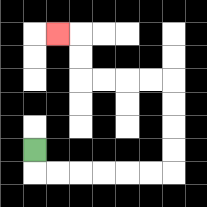{'start': '[1, 6]', 'end': '[2, 1]', 'path_directions': 'D,R,R,R,R,R,R,U,U,U,U,L,L,L,L,U,U,L', 'path_coordinates': '[[1, 6], [1, 7], [2, 7], [3, 7], [4, 7], [5, 7], [6, 7], [7, 7], [7, 6], [7, 5], [7, 4], [7, 3], [6, 3], [5, 3], [4, 3], [3, 3], [3, 2], [3, 1], [2, 1]]'}